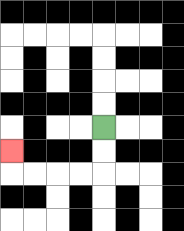{'start': '[4, 5]', 'end': '[0, 6]', 'path_directions': 'D,D,L,L,L,L,U', 'path_coordinates': '[[4, 5], [4, 6], [4, 7], [3, 7], [2, 7], [1, 7], [0, 7], [0, 6]]'}